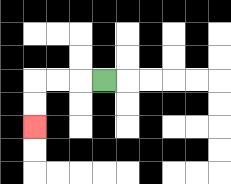{'start': '[4, 3]', 'end': '[1, 5]', 'path_directions': 'L,L,L,D,D', 'path_coordinates': '[[4, 3], [3, 3], [2, 3], [1, 3], [1, 4], [1, 5]]'}